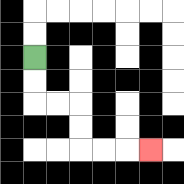{'start': '[1, 2]', 'end': '[6, 6]', 'path_directions': 'D,D,R,R,D,D,R,R,R', 'path_coordinates': '[[1, 2], [1, 3], [1, 4], [2, 4], [3, 4], [3, 5], [3, 6], [4, 6], [5, 6], [6, 6]]'}